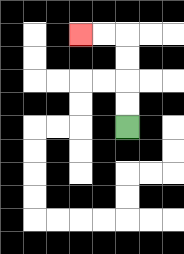{'start': '[5, 5]', 'end': '[3, 1]', 'path_directions': 'U,U,U,U,L,L', 'path_coordinates': '[[5, 5], [5, 4], [5, 3], [5, 2], [5, 1], [4, 1], [3, 1]]'}